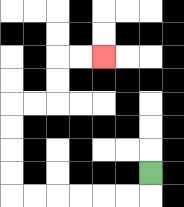{'start': '[6, 7]', 'end': '[4, 2]', 'path_directions': 'D,L,L,L,L,L,L,U,U,U,U,R,R,U,U,R,R', 'path_coordinates': '[[6, 7], [6, 8], [5, 8], [4, 8], [3, 8], [2, 8], [1, 8], [0, 8], [0, 7], [0, 6], [0, 5], [0, 4], [1, 4], [2, 4], [2, 3], [2, 2], [3, 2], [4, 2]]'}